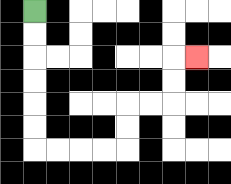{'start': '[1, 0]', 'end': '[8, 2]', 'path_directions': 'D,D,D,D,D,D,R,R,R,R,U,U,R,R,U,U,R', 'path_coordinates': '[[1, 0], [1, 1], [1, 2], [1, 3], [1, 4], [1, 5], [1, 6], [2, 6], [3, 6], [4, 6], [5, 6], [5, 5], [5, 4], [6, 4], [7, 4], [7, 3], [7, 2], [8, 2]]'}